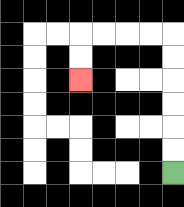{'start': '[7, 7]', 'end': '[3, 3]', 'path_directions': 'U,U,U,U,U,U,L,L,L,L,D,D', 'path_coordinates': '[[7, 7], [7, 6], [7, 5], [7, 4], [7, 3], [7, 2], [7, 1], [6, 1], [5, 1], [4, 1], [3, 1], [3, 2], [3, 3]]'}